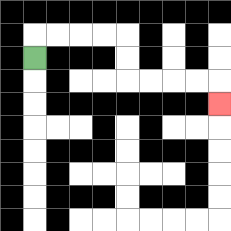{'start': '[1, 2]', 'end': '[9, 4]', 'path_directions': 'U,R,R,R,R,D,D,R,R,R,R,D', 'path_coordinates': '[[1, 2], [1, 1], [2, 1], [3, 1], [4, 1], [5, 1], [5, 2], [5, 3], [6, 3], [7, 3], [8, 3], [9, 3], [9, 4]]'}